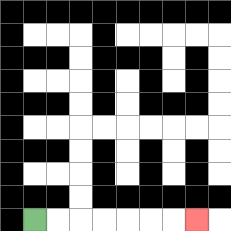{'start': '[1, 9]', 'end': '[8, 9]', 'path_directions': 'R,R,R,R,R,R,R', 'path_coordinates': '[[1, 9], [2, 9], [3, 9], [4, 9], [5, 9], [6, 9], [7, 9], [8, 9]]'}